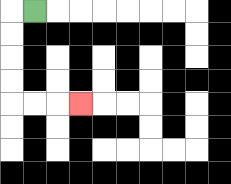{'start': '[1, 0]', 'end': '[3, 4]', 'path_directions': 'L,D,D,D,D,R,R,R', 'path_coordinates': '[[1, 0], [0, 0], [0, 1], [0, 2], [0, 3], [0, 4], [1, 4], [2, 4], [3, 4]]'}